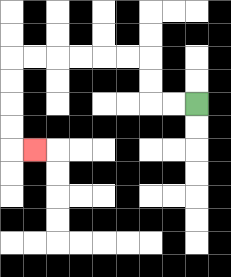{'start': '[8, 4]', 'end': '[1, 6]', 'path_directions': 'L,L,U,U,L,L,L,L,L,L,D,D,D,D,R', 'path_coordinates': '[[8, 4], [7, 4], [6, 4], [6, 3], [6, 2], [5, 2], [4, 2], [3, 2], [2, 2], [1, 2], [0, 2], [0, 3], [0, 4], [0, 5], [0, 6], [1, 6]]'}